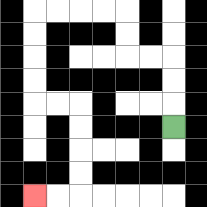{'start': '[7, 5]', 'end': '[1, 8]', 'path_directions': 'U,U,U,L,L,U,U,L,L,L,L,D,D,D,D,R,R,D,D,D,D,L,L', 'path_coordinates': '[[7, 5], [7, 4], [7, 3], [7, 2], [6, 2], [5, 2], [5, 1], [5, 0], [4, 0], [3, 0], [2, 0], [1, 0], [1, 1], [1, 2], [1, 3], [1, 4], [2, 4], [3, 4], [3, 5], [3, 6], [3, 7], [3, 8], [2, 8], [1, 8]]'}